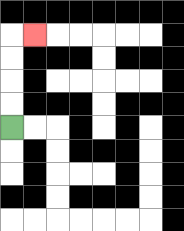{'start': '[0, 5]', 'end': '[1, 1]', 'path_directions': 'U,U,U,U,R', 'path_coordinates': '[[0, 5], [0, 4], [0, 3], [0, 2], [0, 1], [1, 1]]'}